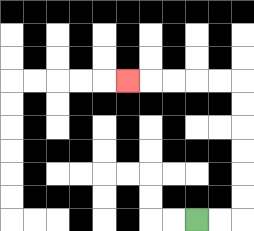{'start': '[8, 9]', 'end': '[5, 3]', 'path_directions': 'R,R,U,U,U,U,U,U,L,L,L,L,L', 'path_coordinates': '[[8, 9], [9, 9], [10, 9], [10, 8], [10, 7], [10, 6], [10, 5], [10, 4], [10, 3], [9, 3], [8, 3], [7, 3], [6, 3], [5, 3]]'}